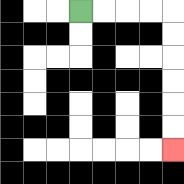{'start': '[3, 0]', 'end': '[7, 6]', 'path_directions': 'R,R,R,R,D,D,D,D,D,D', 'path_coordinates': '[[3, 0], [4, 0], [5, 0], [6, 0], [7, 0], [7, 1], [7, 2], [7, 3], [7, 4], [7, 5], [7, 6]]'}